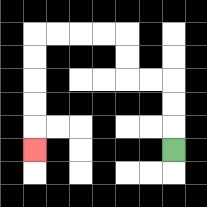{'start': '[7, 6]', 'end': '[1, 6]', 'path_directions': 'U,U,U,L,L,U,U,L,L,L,L,D,D,D,D,D', 'path_coordinates': '[[7, 6], [7, 5], [7, 4], [7, 3], [6, 3], [5, 3], [5, 2], [5, 1], [4, 1], [3, 1], [2, 1], [1, 1], [1, 2], [1, 3], [1, 4], [1, 5], [1, 6]]'}